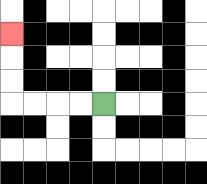{'start': '[4, 4]', 'end': '[0, 1]', 'path_directions': 'L,L,L,L,U,U,U', 'path_coordinates': '[[4, 4], [3, 4], [2, 4], [1, 4], [0, 4], [0, 3], [0, 2], [0, 1]]'}